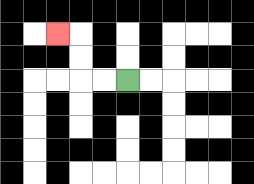{'start': '[5, 3]', 'end': '[2, 1]', 'path_directions': 'L,L,U,U,L', 'path_coordinates': '[[5, 3], [4, 3], [3, 3], [3, 2], [3, 1], [2, 1]]'}